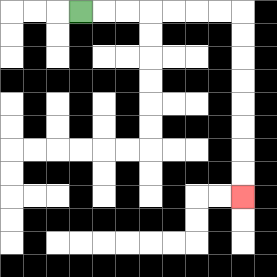{'start': '[3, 0]', 'end': '[10, 8]', 'path_directions': 'R,R,R,R,R,R,R,D,D,D,D,D,D,D,D', 'path_coordinates': '[[3, 0], [4, 0], [5, 0], [6, 0], [7, 0], [8, 0], [9, 0], [10, 0], [10, 1], [10, 2], [10, 3], [10, 4], [10, 5], [10, 6], [10, 7], [10, 8]]'}